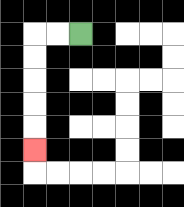{'start': '[3, 1]', 'end': '[1, 6]', 'path_directions': 'L,L,D,D,D,D,D', 'path_coordinates': '[[3, 1], [2, 1], [1, 1], [1, 2], [1, 3], [1, 4], [1, 5], [1, 6]]'}